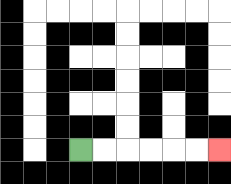{'start': '[3, 6]', 'end': '[9, 6]', 'path_directions': 'R,R,R,R,R,R', 'path_coordinates': '[[3, 6], [4, 6], [5, 6], [6, 6], [7, 6], [8, 6], [9, 6]]'}